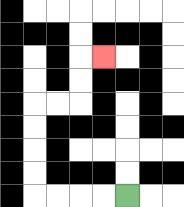{'start': '[5, 8]', 'end': '[4, 2]', 'path_directions': 'L,L,L,L,U,U,U,U,R,R,U,U,R', 'path_coordinates': '[[5, 8], [4, 8], [3, 8], [2, 8], [1, 8], [1, 7], [1, 6], [1, 5], [1, 4], [2, 4], [3, 4], [3, 3], [3, 2], [4, 2]]'}